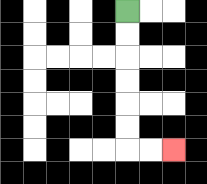{'start': '[5, 0]', 'end': '[7, 6]', 'path_directions': 'D,D,D,D,D,D,R,R', 'path_coordinates': '[[5, 0], [5, 1], [5, 2], [5, 3], [5, 4], [5, 5], [5, 6], [6, 6], [7, 6]]'}